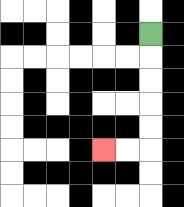{'start': '[6, 1]', 'end': '[4, 6]', 'path_directions': 'D,D,D,D,D,L,L', 'path_coordinates': '[[6, 1], [6, 2], [6, 3], [6, 4], [6, 5], [6, 6], [5, 6], [4, 6]]'}